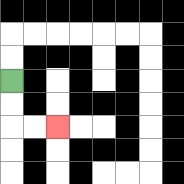{'start': '[0, 3]', 'end': '[2, 5]', 'path_directions': 'D,D,R,R', 'path_coordinates': '[[0, 3], [0, 4], [0, 5], [1, 5], [2, 5]]'}